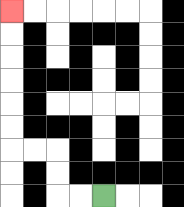{'start': '[4, 8]', 'end': '[0, 0]', 'path_directions': 'L,L,U,U,L,L,U,U,U,U,U,U', 'path_coordinates': '[[4, 8], [3, 8], [2, 8], [2, 7], [2, 6], [1, 6], [0, 6], [0, 5], [0, 4], [0, 3], [0, 2], [0, 1], [0, 0]]'}